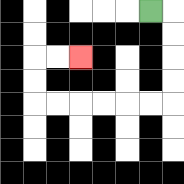{'start': '[6, 0]', 'end': '[3, 2]', 'path_directions': 'R,D,D,D,D,L,L,L,L,L,L,U,U,R,R', 'path_coordinates': '[[6, 0], [7, 0], [7, 1], [7, 2], [7, 3], [7, 4], [6, 4], [5, 4], [4, 4], [3, 4], [2, 4], [1, 4], [1, 3], [1, 2], [2, 2], [3, 2]]'}